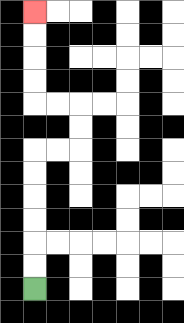{'start': '[1, 12]', 'end': '[1, 0]', 'path_directions': 'U,U,U,U,U,U,R,R,U,U,L,L,U,U,U,U', 'path_coordinates': '[[1, 12], [1, 11], [1, 10], [1, 9], [1, 8], [1, 7], [1, 6], [2, 6], [3, 6], [3, 5], [3, 4], [2, 4], [1, 4], [1, 3], [1, 2], [1, 1], [1, 0]]'}